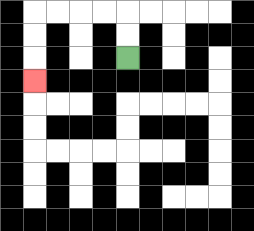{'start': '[5, 2]', 'end': '[1, 3]', 'path_directions': 'U,U,L,L,L,L,D,D,D', 'path_coordinates': '[[5, 2], [5, 1], [5, 0], [4, 0], [3, 0], [2, 0], [1, 0], [1, 1], [1, 2], [1, 3]]'}